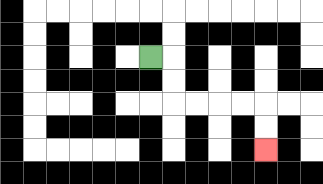{'start': '[6, 2]', 'end': '[11, 6]', 'path_directions': 'R,D,D,R,R,R,R,D,D', 'path_coordinates': '[[6, 2], [7, 2], [7, 3], [7, 4], [8, 4], [9, 4], [10, 4], [11, 4], [11, 5], [11, 6]]'}